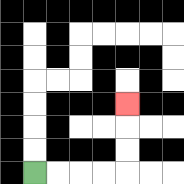{'start': '[1, 7]', 'end': '[5, 4]', 'path_directions': 'R,R,R,R,U,U,U', 'path_coordinates': '[[1, 7], [2, 7], [3, 7], [4, 7], [5, 7], [5, 6], [5, 5], [5, 4]]'}